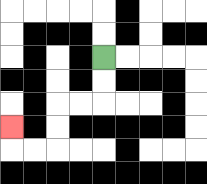{'start': '[4, 2]', 'end': '[0, 5]', 'path_directions': 'D,D,L,L,D,D,L,L,U', 'path_coordinates': '[[4, 2], [4, 3], [4, 4], [3, 4], [2, 4], [2, 5], [2, 6], [1, 6], [0, 6], [0, 5]]'}